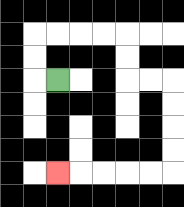{'start': '[2, 3]', 'end': '[2, 7]', 'path_directions': 'L,U,U,R,R,R,R,D,D,R,R,D,D,D,D,L,L,L,L,L', 'path_coordinates': '[[2, 3], [1, 3], [1, 2], [1, 1], [2, 1], [3, 1], [4, 1], [5, 1], [5, 2], [5, 3], [6, 3], [7, 3], [7, 4], [7, 5], [7, 6], [7, 7], [6, 7], [5, 7], [4, 7], [3, 7], [2, 7]]'}